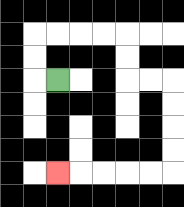{'start': '[2, 3]', 'end': '[2, 7]', 'path_directions': 'L,U,U,R,R,R,R,D,D,R,R,D,D,D,D,L,L,L,L,L', 'path_coordinates': '[[2, 3], [1, 3], [1, 2], [1, 1], [2, 1], [3, 1], [4, 1], [5, 1], [5, 2], [5, 3], [6, 3], [7, 3], [7, 4], [7, 5], [7, 6], [7, 7], [6, 7], [5, 7], [4, 7], [3, 7], [2, 7]]'}